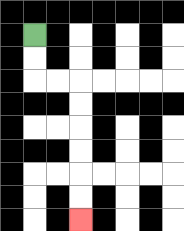{'start': '[1, 1]', 'end': '[3, 9]', 'path_directions': 'D,D,R,R,D,D,D,D,D,D', 'path_coordinates': '[[1, 1], [1, 2], [1, 3], [2, 3], [3, 3], [3, 4], [3, 5], [3, 6], [3, 7], [3, 8], [3, 9]]'}